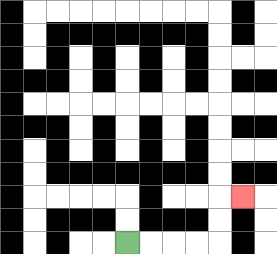{'start': '[5, 10]', 'end': '[10, 8]', 'path_directions': 'R,R,R,R,U,U,R', 'path_coordinates': '[[5, 10], [6, 10], [7, 10], [8, 10], [9, 10], [9, 9], [9, 8], [10, 8]]'}